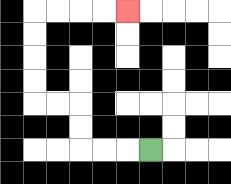{'start': '[6, 6]', 'end': '[5, 0]', 'path_directions': 'L,L,L,U,U,L,L,U,U,U,U,R,R,R,R', 'path_coordinates': '[[6, 6], [5, 6], [4, 6], [3, 6], [3, 5], [3, 4], [2, 4], [1, 4], [1, 3], [1, 2], [1, 1], [1, 0], [2, 0], [3, 0], [4, 0], [5, 0]]'}